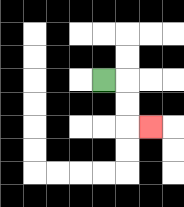{'start': '[4, 3]', 'end': '[6, 5]', 'path_directions': 'R,D,D,R', 'path_coordinates': '[[4, 3], [5, 3], [5, 4], [5, 5], [6, 5]]'}